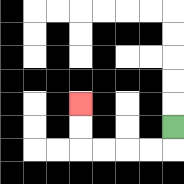{'start': '[7, 5]', 'end': '[3, 4]', 'path_directions': 'D,L,L,L,L,U,U', 'path_coordinates': '[[7, 5], [7, 6], [6, 6], [5, 6], [4, 6], [3, 6], [3, 5], [3, 4]]'}